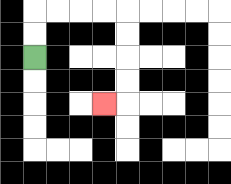{'start': '[1, 2]', 'end': '[4, 4]', 'path_directions': 'U,U,R,R,R,R,D,D,D,D,L', 'path_coordinates': '[[1, 2], [1, 1], [1, 0], [2, 0], [3, 0], [4, 0], [5, 0], [5, 1], [5, 2], [5, 3], [5, 4], [4, 4]]'}